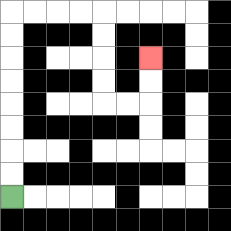{'start': '[0, 8]', 'end': '[6, 2]', 'path_directions': 'U,U,U,U,U,U,U,U,R,R,R,R,D,D,D,D,R,R,U,U', 'path_coordinates': '[[0, 8], [0, 7], [0, 6], [0, 5], [0, 4], [0, 3], [0, 2], [0, 1], [0, 0], [1, 0], [2, 0], [3, 0], [4, 0], [4, 1], [4, 2], [4, 3], [4, 4], [5, 4], [6, 4], [6, 3], [6, 2]]'}